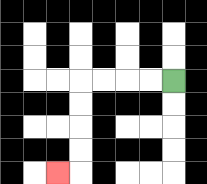{'start': '[7, 3]', 'end': '[2, 7]', 'path_directions': 'L,L,L,L,D,D,D,D,L', 'path_coordinates': '[[7, 3], [6, 3], [5, 3], [4, 3], [3, 3], [3, 4], [3, 5], [3, 6], [3, 7], [2, 7]]'}